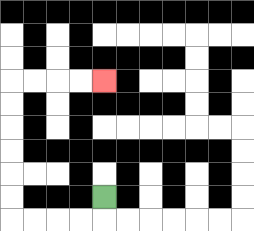{'start': '[4, 8]', 'end': '[4, 3]', 'path_directions': 'D,L,L,L,L,U,U,U,U,U,U,R,R,R,R', 'path_coordinates': '[[4, 8], [4, 9], [3, 9], [2, 9], [1, 9], [0, 9], [0, 8], [0, 7], [0, 6], [0, 5], [0, 4], [0, 3], [1, 3], [2, 3], [3, 3], [4, 3]]'}